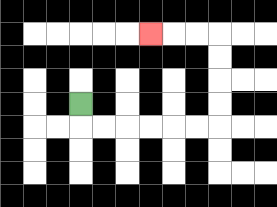{'start': '[3, 4]', 'end': '[6, 1]', 'path_directions': 'D,R,R,R,R,R,R,U,U,U,U,L,L,L', 'path_coordinates': '[[3, 4], [3, 5], [4, 5], [5, 5], [6, 5], [7, 5], [8, 5], [9, 5], [9, 4], [9, 3], [9, 2], [9, 1], [8, 1], [7, 1], [6, 1]]'}